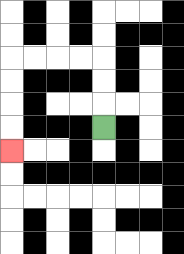{'start': '[4, 5]', 'end': '[0, 6]', 'path_directions': 'U,U,U,L,L,L,L,D,D,D,D', 'path_coordinates': '[[4, 5], [4, 4], [4, 3], [4, 2], [3, 2], [2, 2], [1, 2], [0, 2], [0, 3], [0, 4], [0, 5], [0, 6]]'}